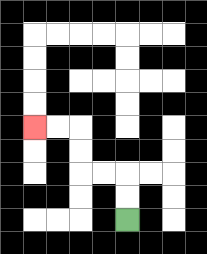{'start': '[5, 9]', 'end': '[1, 5]', 'path_directions': 'U,U,L,L,U,U,L,L', 'path_coordinates': '[[5, 9], [5, 8], [5, 7], [4, 7], [3, 7], [3, 6], [3, 5], [2, 5], [1, 5]]'}